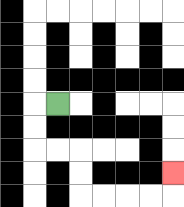{'start': '[2, 4]', 'end': '[7, 7]', 'path_directions': 'L,D,D,R,R,D,D,R,R,R,R,U', 'path_coordinates': '[[2, 4], [1, 4], [1, 5], [1, 6], [2, 6], [3, 6], [3, 7], [3, 8], [4, 8], [5, 8], [6, 8], [7, 8], [7, 7]]'}